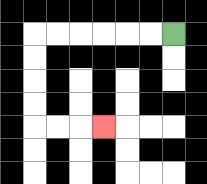{'start': '[7, 1]', 'end': '[4, 5]', 'path_directions': 'L,L,L,L,L,L,D,D,D,D,R,R,R', 'path_coordinates': '[[7, 1], [6, 1], [5, 1], [4, 1], [3, 1], [2, 1], [1, 1], [1, 2], [1, 3], [1, 4], [1, 5], [2, 5], [3, 5], [4, 5]]'}